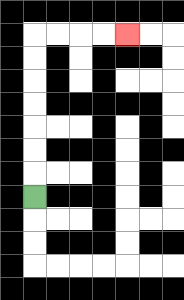{'start': '[1, 8]', 'end': '[5, 1]', 'path_directions': 'U,U,U,U,U,U,U,R,R,R,R', 'path_coordinates': '[[1, 8], [1, 7], [1, 6], [1, 5], [1, 4], [1, 3], [1, 2], [1, 1], [2, 1], [3, 1], [4, 1], [5, 1]]'}